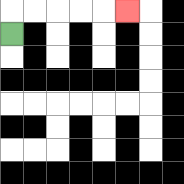{'start': '[0, 1]', 'end': '[5, 0]', 'path_directions': 'U,R,R,R,R,R', 'path_coordinates': '[[0, 1], [0, 0], [1, 0], [2, 0], [3, 0], [4, 0], [5, 0]]'}